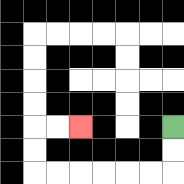{'start': '[7, 5]', 'end': '[3, 5]', 'path_directions': 'D,D,L,L,L,L,L,L,U,U,R,R', 'path_coordinates': '[[7, 5], [7, 6], [7, 7], [6, 7], [5, 7], [4, 7], [3, 7], [2, 7], [1, 7], [1, 6], [1, 5], [2, 5], [3, 5]]'}